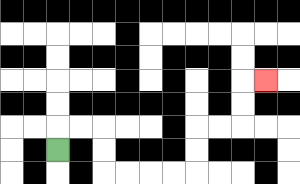{'start': '[2, 6]', 'end': '[11, 3]', 'path_directions': 'U,R,R,D,D,R,R,R,R,U,U,R,R,U,U,R', 'path_coordinates': '[[2, 6], [2, 5], [3, 5], [4, 5], [4, 6], [4, 7], [5, 7], [6, 7], [7, 7], [8, 7], [8, 6], [8, 5], [9, 5], [10, 5], [10, 4], [10, 3], [11, 3]]'}